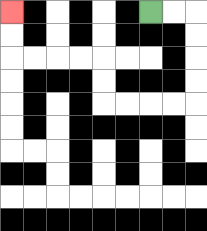{'start': '[6, 0]', 'end': '[0, 0]', 'path_directions': 'R,R,D,D,D,D,L,L,L,L,U,U,L,L,L,L,U,U', 'path_coordinates': '[[6, 0], [7, 0], [8, 0], [8, 1], [8, 2], [8, 3], [8, 4], [7, 4], [6, 4], [5, 4], [4, 4], [4, 3], [4, 2], [3, 2], [2, 2], [1, 2], [0, 2], [0, 1], [0, 0]]'}